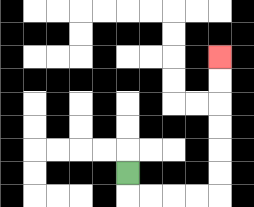{'start': '[5, 7]', 'end': '[9, 2]', 'path_directions': 'D,R,R,R,R,U,U,U,U,U,U', 'path_coordinates': '[[5, 7], [5, 8], [6, 8], [7, 8], [8, 8], [9, 8], [9, 7], [9, 6], [9, 5], [9, 4], [9, 3], [9, 2]]'}